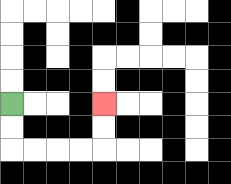{'start': '[0, 4]', 'end': '[4, 4]', 'path_directions': 'D,D,R,R,R,R,U,U', 'path_coordinates': '[[0, 4], [0, 5], [0, 6], [1, 6], [2, 6], [3, 6], [4, 6], [4, 5], [4, 4]]'}